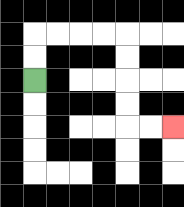{'start': '[1, 3]', 'end': '[7, 5]', 'path_directions': 'U,U,R,R,R,R,D,D,D,D,R,R', 'path_coordinates': '[[1, 3], [1, 2], [1, 1], [2, 1], [3, 1], [4, 1], [5, 1], [5, 2], [5, 3], [5, 4], [5, 5], [6, 5], [7, 5]]'}